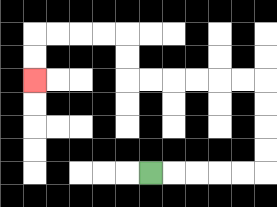{'start': '[6, 7]', 'end': '[1, 3]', 'path_directions': 'R,R,R,R,R,U,U,U,U,L,L,L,L,L,L,U,U,L,L,L,L,D,D', 'path_coordinates': '[[6, 7], [7, 7], [8, 7], [9, 7], [10, 7], [11, 7], [11, 6], [11, 5], [11, 4], [11, 3], [10, 3], [9, 3], [8, 3], [7, 3], [6, 3], [5, 3], [5, 2], [5, 1], [4, 1], [3, 1], [2, 1], [1, 1], [1, 2], [1, 3]]'}